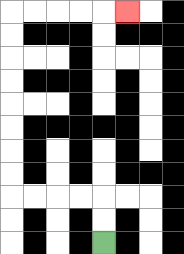{'start': '[4, 10]', 'end': '[5, 0]', 'path_directions': 'U,U,L,L,L,L,U,U,U,U,U,U,U,U,R,R,R,R,R', 'path_coordinates': '[[4, 10], [4, 9], [4, 8], [3, 8], [2, 8], [1, 8], [0, 8], [0, 7], [0, 6], [0, 5], [0, 4], [0, 3], [0, 2], [0, 1], [0, 0], [1, 0], [2, 0], [3, 0], [4, 0], [5, 0]]'}